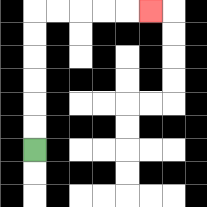{'start': '[1, 6]', 'end': '[6, 0]', 'path_directions': 'U,U,U,U,U,U,R,R,R,R,R', 'path_coordinates': '[[1, 6], [1, 5], [1, 4], [1, 3], [1, 2], [1, 1], [1, 0], [2, 0], [3, 0], [4, 0], [5, 0], [6, 0]]'}